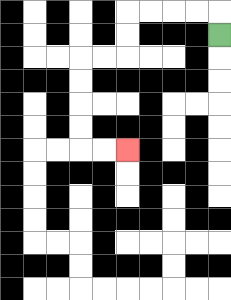{'start': '[9, 1]', 'end': '[5, 6]', 'path_directions': 'U,L,L,L,L,D,D,L,L,D,D,D,D,R,R', 'path_coordinates': '[[9, 1], [9, 0], [8, 0], [7, 0], [6, 0], [5, 0], [5, 1], [5, 2], [4, 2], [3, 2], [3, 3], [3, 4], [3, 5], [3, 6], [4, 6], [5, 6]]'}